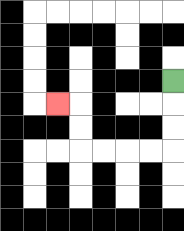{'start': '[7, 3]', 'end': '[2, 4]', 'path_directions': 'D,D,D,L,L,L,L,U,U,L', 'path_coordinates': '[[7, 3], [7, 4], [7, 5], [7, 6], [6, 6], [5, 6], [4, 6], [3, 6], [3, 5], [3, 4], [2, 4]]'}